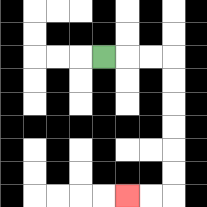{'start': '[4, 2]', 'end': '[5, 8]', 'path_directions': 'R,R,R,D,D,D,D,D,D,L,L', 'path_coordinates': '[[4, 2], [5, 2], [6, 2], [7, 2], [7, 3], [7, 4], [7, 5], [7, 6], [7, 7], [7, 8], [6, 8], [5, 8]]'}